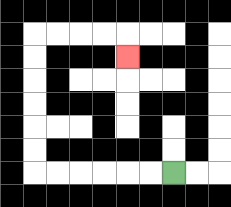{'start': '[7, 7]', 'end': '[5, 2]', 'path_directions': 'L,L,L,L,L,L,U,U,U,U,U,U,R,R,R,R,D', 'path_coordinates': '[[7, 7], [6, 7], [5, 7], [4, 7], [3, 7], [2, 7], [1, 7], [1, 6], [1, 5], [1, 4], [1, 3], [1, 2], [1, 1], [2, 1], [3, 1], [4, 1], [5, 1], [5, 2]]'}